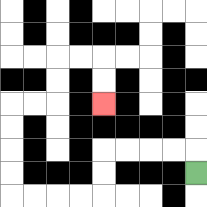{'start': '[8, 7]', 'end': '[4, 4]', 'path_directions': 'U,L,L,L,L,D,D,L,L,L,L,U,U,U,U,R,R,U,U,R,R,D,D', 'path_coordinates': '[[8, 7], [8, 6], [7, 6], [6, 6], [5, 6], [4, 6], [4, 7], [4, 8], [3, 8], [2, 8], [1, 8], [0, 8], [0, 7], [0, 6], [0, 5], [0, 4], [1, 4], [2, 4], [2, 3], [2, 2], [3, 2], [4, 2], [4, 3], [4, 4]]'}